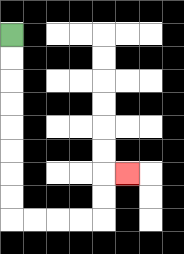{'start': '[0, 1]', 'end': '[5, 7]', 'path_directions': 'D,D,D,D,D,D,D,D,R,R,R,R,U,U,R', 'path_coordinates': '[[0, 1], [0, 2], [0, 3], [0, 4], [0, 5], [0, 6], [0, 7], [0, 8], [0, 9], [1, 9], [2, 9], [3, 9], [4, 9], [4, 8], [4, 7], [5, 7]]'}